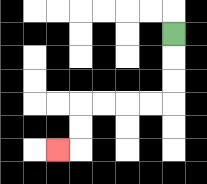{'start': '[7, 1]', 'end': '[2, 6]', 'path_directions': 'D,D,D,L,L,L,L,D,D,L', 'path_coordinates': '[[7, 1], [7, 2], [7, 3], [7, 4], [6, 4], [5, 4], [4, 4], [3, 4], [3, 5], [3, 6], [2, 6]]'}